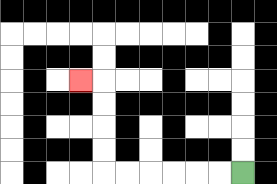{'start': '[10, 7]', 'end': '[3, 3]', 'path_directions': 'L,L,L,L,L,L,U,U,U,U,L', 'path_coordinates': '[[10, 7], [9, 7], [8, 7], [7, 7], [6, 7], [5, 7], [4, 7], [4, 6], [4, 5], [4, 4], [4, 3], [3, 3]]'}